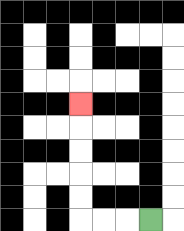{'start': '[6, 9]', 'end': '[3, 4]', 'path_directions': 'L,L,L,U,U,U,U,U', 'path_coordinates': '[[6, 9], [5, 9], [4, 9], [3, 9], [3, 8], [3, 7], [3, 6], [3, 5], [3, 4]]'}